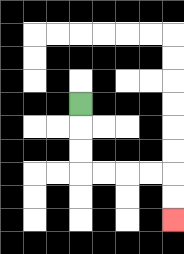{'start': '[3, 4]', 'end': '[7, 9]', 'path_directions': 'D,D,D,R,R,R,R,D,D', 'path_coordinates': '[[3, 4], [3, 5], [3, 6], [3, 7], [4, 7], [5, 7], [6, 7], [7, 7], [7, 8], [7, 9]]'}